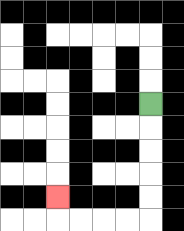{'start': '[6, 4]', 'end': '[2, 8]', 'path_directions': 'D,D,D,D,D,L,L,L,L,U', 'path_coordinates': '[[6, 4], [6, 5], [6, 6], [6, 7], [6, 8], [6, 9], [5, 9], [4, 9], [3, 9], [2, 9], [2, 8]]'}